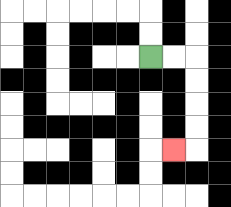{'start': '[6, 2]', 'end': '[7, 6]', 'path_directions': 'R,R,D,D,D,D,L', 'path_coordinates': '[[6, 2], [7, 2], [8, 2], [8, 3], [8, 4], [8, 5], [8, 6], [7, 6]]'}